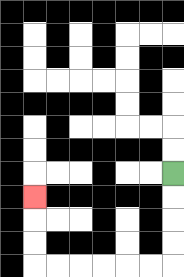{'start': '[7, 7]', 'end': '[1, 8]', 'path_directions': 'D,D,D,D,L,L,L,L,L,L,U,U,U', 'path_coordinates': '[[7, 7], [7, 8], [7, 9], [7, 10], [7, 11], [6, 11], [5, 11], [4, 11], [3, 11], [2, 11], [1, 11], [1, 10], [1, 9], [1, 8]]'}